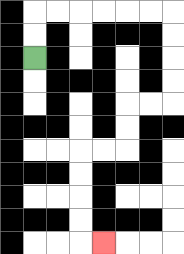{'start': '[1, 2]', 'end': '[4, 10]', 'path_directions': 'U,U,R,R,R,R,R,R,D,D,D,D,L,L,D,D,L,L,D,D,D,D,R', 'path_coordinates': '[[1, 2], [1, 1], [1, 0], [2, 0], [3, 0], [4, 0], [5, 0], [6, 0], [7, 0], [7, 1], [7, 2], [7, 3], [7, 4], [6, 4], [5, 4], [5, 5], [5, 6], [4, 6], [3, 6], [3, 7], [3, 8], [3, 9], [3, 10], [4, 10]]'}